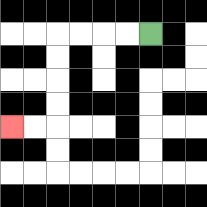{'start': '[6, 1]', 'end': '[0, 5]', 'path_directions': 'L,L,L,L,D,D,D,D,L,L', 'path_coordinates': '[[6, 1], [5, 1], [4, 1], [3, 1], [2, 1], [2, 2], [2, 3], [2, 4], [2, 5], [1, 5], [0, 5]]'}